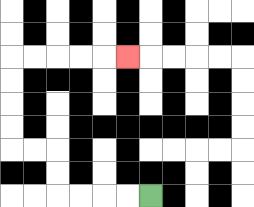{'start': '[6, 8]', 'end': '[5, 2]', 'path_directions': 'L,L,L,L,U,U,L,L,U,U,U,U,R,R,R,R,R', 'path_coordinates': '[[6, 8], [5, 8], [4, 8], [3, 8], [2, 8], [2, 7], [2, 6], [1, 6], [0, 6], [0, 5], [0, 4], [0, 3], [0, 2], [1, 2], [2, 2], [3, 2], [4, 2], [5, 2]]'}